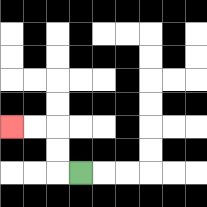{'start': '[3, 7]', 'end': '[0, 5]', 'path_directions': 'L,U,U,L,L', 'path_coordinates': '[[3, 7], [2, 7], [2, 6], [2, 5], [1, 5], [0, 5]]'}